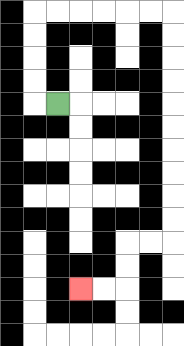{'start': '[2, 4]', 'end': '[3, 12]', 'path_directions': 'L,U,U,U,U,R,R,R,R,R,R,D,D,D,D,D,D,D,D,D,D,L,L,D,D,L,L', 'path_coordinates': '[[2, 4], [1, 4], [1, 3], [1, 2], [1, 1], [1, 0], [2, 0], [3, 0], [4, 0], [5, 0], [6, 0], [7, 0], [7, 1], [7, 2], [7, 3], [7, 4], [7, 5], [7, 6], [7, 7], [7, 8], [7, 9], [7, 10], [6, 10], [5, 10], [5, 11], [5, 12], [4, 12], [3, 12]]'}